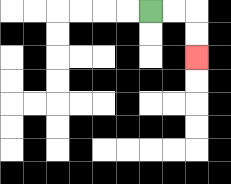{'start': '[6, 0]', 'end': '[8, 2]', 'path_directions': 'R,R,D,D', 'path_coordinates': '[[6, 0], [7, 0], [8, 0], [8, 1], [8, 2]]'}